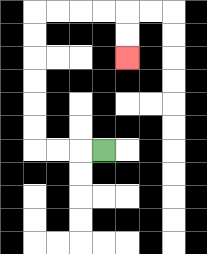{'start': '[4, 6]', 'end': '[5, 2]', 'path_directions': 'L,L,L,U,U,U,U,U,U,R,R,R,R,D,D', 'path_coordinates': '[[4, 6], [3, 6], [2, 6], [1, 6], [1, 5], [1, 4], [1, 3], [1, 2], [1, 1], [1, 0], [2, 0], [3, 0], [4, 0], [5, 0], [5, 1], [5, 2]]'}